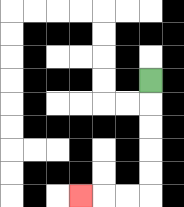{'start': '[6, 3]', 'end': '[3, 8]', 'path_directions': 'D,D,D,D,D,L,L,L', 'path_coordinates': '[[6, 3], [6, 4], [6, 5], [6, 6], [6, 7], [6, 8], [5, 8], [4, 8], [3, 8]]'}